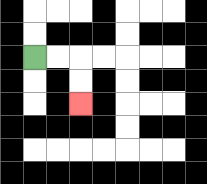{'start': '[1, 2]', 'end': '[3, 4]', 'path_directions': 'R,R,D,D', 'path_coordinates': '[[1, 2], [2, 2], [3, 2], [3, 3], [3, 4]]'}